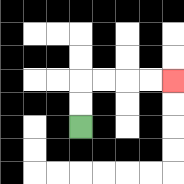{'start': '[3, 5]', 'end': '[7, 3]', 'path_directions': 'U,U,R,R,R,R', 'path_coordinates': '[[3, 5], [3, 4], [3, 3], [4, 3], [5, 3], [6, 3], [7, 3]]'}